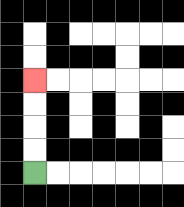{'start': '[1, 7]', 'end': '[1, 3]', 'path_directions': 'U,U,U,U', 'path_coordinates': '[[1, 7], [1, 6], [1, 5], [1, 4], [1, 3]]'}